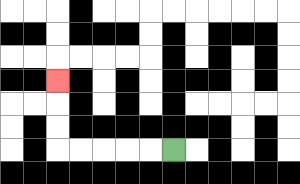{'start': '[7, 6]', 'end': '[2, 3]', 'path_directions': 'L,L,L,L,L,U,U,U', 'path_coordinates': '[[7, 6], [6, 6], [5, 6], [4, 6], [3, 6], [2, 6], [2, 5], [2, 4], [2, 3]]'}